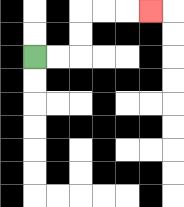{'start': '[1, 2]', 'end': '[6, 0]', 'path_directions': 'R,R,U,U,R,R,R', 'path_coordinates': '[[1, 2], [2, 2], [3, 2], [3, 1], [3, 0], [4, 0], [5, 0], [6, 0]]'}